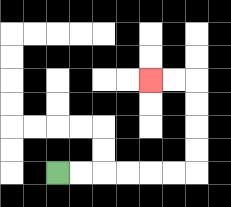{'start': '[2, 7]', 'end': '[6, 3]', 'path_directions': 'R,R,R,R,R,R,U,U,U,U,L,L', 'path_coordinates': '[[2, 7], [3, 7], [4, 7], [5, 7], [6, 7], [7, 7], [8, 7], [8, 6], [8, 5], [8, 4], [8, 3], [7, 3], [6, 3]]'}